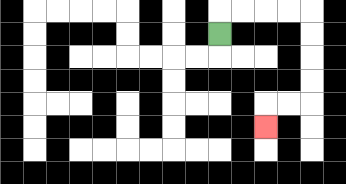{'start': '[9, 1]', 'end': '[11, 5]', 'path_directions': 'U,R,R,R,R,D,D,D,D,L,L,D', 'path_coordinates': '[[9, 1], [9, 0], [10, 0], [11, 0], [12, 0], [13, 0], [13, 1], [13, 2], [13, 3], [13, 4], [12, 4], [11, 4], [11, 5]]'}